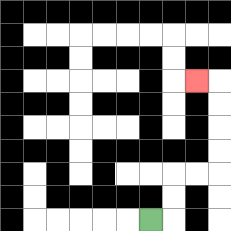{'start': '[6, 9]', 'end': '[8, 3]', 'path_directions': 'R,U,U,R,R,U,U,U,U,L', 'path_coordinates': '[[6, 9], [7, 9], [7, 8], [7, 7], [8, 7], [9, 7], [9, 6], [9, 5], [9, 4], [9, 3], [8, 3]]'}